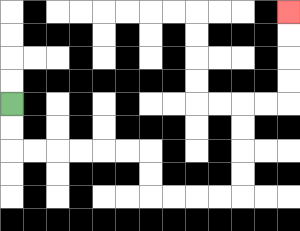{'start': '[0, 4]', 'end': '[12, 0]', 'path_directions': 'D,D,R,R,R,R,R,R,D,D,R,R,R,R,U,U,U,U,R,R,U,U,U,U', 'path_coordinates': '[[0, 4], [0, 5], [0, 6], [1, 6], [2, 6], [3, 6], [4, 6], [5, 6], [6, 6], [6, 7], [6, 8], [7, 8], [8, 8], [9, 8], [10, 8], [10, 7], [10, 6], [10, 5], [10, 4], [11, 4], [12, 4], [12, 3], [12, 2], [12, 1], [12, 0]]'}